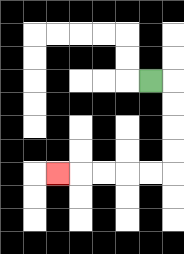{'start': '[6, 3]', 'end': '[2, 7]', 'path_directions': 'R,D,D,D,D,L,L,L,L,L', 'path_coordinates': '[[6, 3], [7, 3], [7, 4], [7, 5], [7, 6], [7, 7], [6, 7], [5, 7], [4, 7], [3, 7], [2, 7]]'}